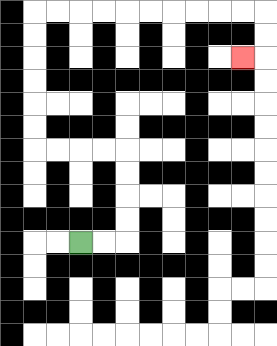{'start': '[3, 10]', 'end': '[10, 2]', 'path_directions': 'R,R,U,U,U,U,L,L,L,L,U,U,U,U,U,U,R,R,R,R,R,R,R,R,R,R,D,D,L', 'path_coordinates': '[[3, 10], [4, 10], [5, 10], [5, 9], [5, 8], [5, 7], [5, 6], [4, 6], [3, 6], [2, 6], [1, 6], [1, 5], [1, 4], [1, 3], [1, 2], [1, 1], [1, 0], [2, 0], [3, 0], [4, 0], [5, 0], [6, 0], [7, 0], [8, 0], [9, 0], [10, 0], [11, 0], [11, 1], [11, 2], [10, 2]]'}